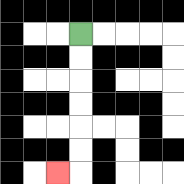{'start': '[3, 1]', 'end': '[2, 7]', 'path_directions': 'D,D,D,D,D,D,L', 'path_coordinates': '[[3, 1], [3, 2], [3, 3], [3, 4], [3, 5], [3, 6], [3, 7], [2, 7]]'}